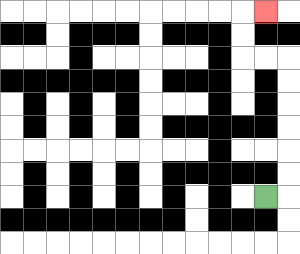{'start': '[11, 8]', 'end': '[11, 0]', 'path_directions': 'R,U,U,U,U,U,U,L,L,U,U,R', 'path_coordinates': '[[11, 8], [12, 8], [12, 7], [12, 6], [12, 5], [12, 4], [12, 3], [12, 2], [11, 2], [10, 2], [10, 1], [10, 0], [11, 0]]'}